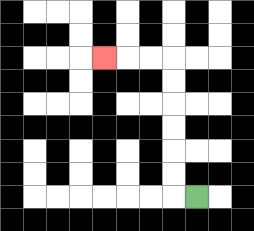{'start': '[8, 8]', 'end': '[4, 2]', 'path_directions': 'L,U,U,U,U,U,U,L,L,L', 'path_coordinates': '[[8, 8], [7, 8], [7, 7], [7, 6], [7, 5], [7, 4], [7, 3], [7, 2], [6, 2], [5, 2], [4, 2]]'}